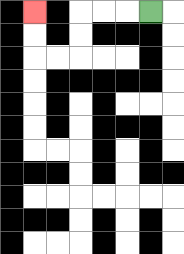{'start': '[6, 0]', 'end': '[1, 0]', 'path_directions': 'L,L,L,D,D,L,L,U,U', 'path_coordinates': '[[6, 0], [5, 0], [4, 0], [3, 0], [3, 1], [3, 2], [2, 2], [1, 2], [1, 1], [1, 0]]'}